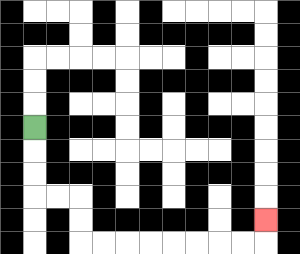{'start': '[1, 5]', 'end': '[11, 9]', 'path_directions': 'D,D,D,R,R,D,D,R,R,R,R,R,R,R,R,U', 'path_coordinates': '[[1, 5], [1, 6], [1, 7], [1, 8], [2, 8], [3, 8], [3, 9], [3, 10], [4, 10], [5, 10], [6, 10], [7, 10], [8, 10], [9, 10], [10, 10], [11, 10], [11, 9]]'}